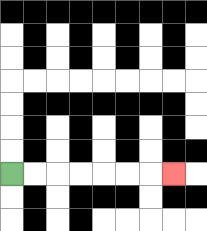{'start': '[0, 7]', 'end': '[7, 7]', 'path_directions': 'R,R,R,R,R,R,R', 'path_coordinates': '[[0, 7], [1, 7], [2, 7], [3, 7], [4, 7], [5, 7], [6, 7], [7, 7]]'}